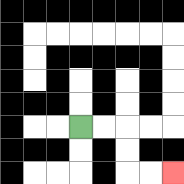{'start': '[3, 5]', 'end': '[7, 7]', 'path_directions': 'R,R,D,D,R,R', 'path_coordinates': '[[3, 5], [4, 5], [5, 5], [5, 6], [5, 7], [6, 7], [7, 7]]'}